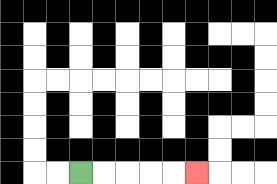{'start': '[3, 7]', 'end': '[8, 7]', 'path_directions': 'R,R,R,R,R', 'path_coordinates': '[[3, 7], [4, 7], [5, 7], [6, 7], [7, 7], [8, 7]]'}